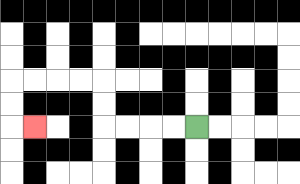{'start': '[8, 5]', 'end': '[1, 5]', 'path_directions': 'L,L,L,L,U,U,L,L,L,L,D,D,R', 'path_coordinates': '[[8, 5], [7, 5], [6, 5], [5, 5], [4, 5], [4, 4], [4, 3], [3, 3], [2, 3], [1, 3], [0, 3], [0, 4], [0, 5], [1, 5]]'}